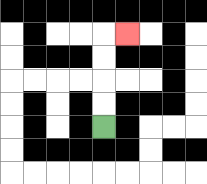{'start': '[4, 5]', 'end': '[5, 1]', 'path_directions': 'U,U,U,U,R', 'path_coordinates': '[[4, 5], [4, 4], [4, 3], [4, 2], [4, 1], [5, 1]]'}